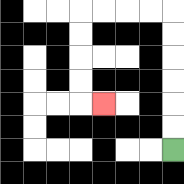{'start': '[7, 6]', 'end': '[4, 4]', 'path_directions': 'U,U,U,U,U,U,L,L,L,L,D,D,D,D,R', 'path_coordinates': '[[7, 6], [7, 5], [7, 4], [7, 3], [7, 2], [7, 1], [7, 0], [6, 0], [5, 0], [4, 0], [3, 0], [3, 1], [3, 2], [3, 3], [3, 4], [4, 4]]'}